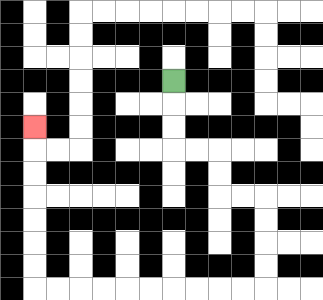{'start': '[7, 3]', 'end': '[1, 5]', 'path_directions': 'D,D,D,R,R,D,D,R,R,D,D,D,D,L,L,L,L,L,L,L,L,L,L,U,U,U,U,U,U,U', 'path_coordinates': '[[7, 3], [7, 4], [7, 5], [7, 6], [8, 6], [9, 6], [9, 7], [9, 8], [10, 8], [11, 8], [11, 9], [11, 10], [11, 11], [11, 12], [10, 12], [9, 12], [8, 12], [7, 12], [6, 12], [5, 12], [4, 12], [3, 12], [2, 12], [1, 12], [1, 11], [1, 10], [1, 9], [1, 8], [1, 7], [1, 6], [1, 5]]'}